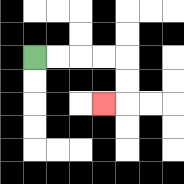{'start': '[1, 2]', 'end': '[4, 4]', 'path_directions': 'R,R,R,R,D,D,L', 'path_coordinates': '[[1, 2], [2, 2], [3, 2], [4, 2], [5, 2], [5, 3], [5, 4], [4, 4]]'}